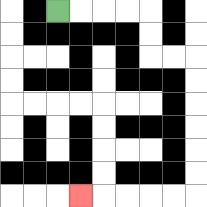{'start': '[2, 0]', 'end': '[3, 8]', 'path_directions': 'R,R,R,R,D,D,R,R,D,D,D,D,D,D,L,L,L,L,L', 'path_coordinates': '[[2, 0], [3, 0], [4, 0], [5, 0], [6, 0], [6, 1], [6, 2], [7, 2], [8, 2], [8, 3], [8, 4], [8, 5], [8, 6], [8, 7], [8, 8], [7, 8], [6, 8], [5, 8], [4, 8], [3, 8]]'}